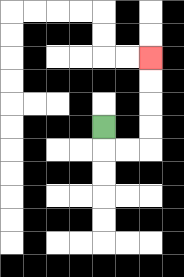{'start': '[4, 5]', 'end': '[6, 2]', 'path_directions': 'D,R,R,U,U,U,U', 'path_coordinates': '[[4, 5], [4, 6], [5, 6], [6, 6], [6, 5], [6, 4], [6, 3], [6, 2]]'}